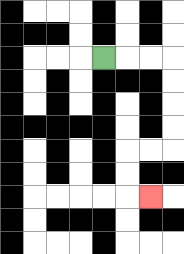{'start': '[4, 2]', 'end': '[6, 8]', 'path_directions': 'R,R,R,D,D,D,D,L,L,D,D,R', 'path_coordinates': '[[4, 2], [5, 2], [6, 2], [7, 2], [7, 3], [7, 4], [7, 5], [7, 6], [6, 6], [5, 6], [5, 7], [5, 8], [6, 8]]'}